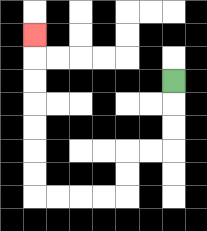{'start': '[7, 3]', 'end': '[1, 1]', 'path_directions': 'D,D,D,L,L,D,D,L,L,L,L,U,U,U,U,U,U,U', 'path_coordinates': '[[7, 3], [7, 4], [7, 5], [7, 6], [6, 6], [5, 6], [5, 7], [5, 8], [4, 8], [3, 8], [2, 8], [1, 8], [1, 7], [1, 6], [1, 5], [1, 4], [1, 3], [1, 2], [1, 1]]'}